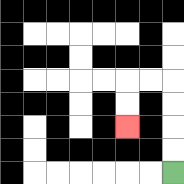{'start': '[7, 7]', 'end': '[5, 5]', 'path_directions': 'U,U,U,U,L,L,D,D', 'path_coordinates': '[[7, 7], [7, 6], [7, 5], [7, 4], [7, 3], [6, 3], [5, 3], [5, 4], [5, 5]]'}